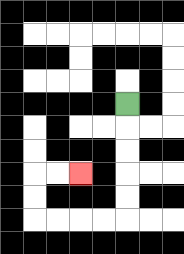{'start': '[5, 4]', 'end': '[3, 7]', 'path_directions': 'D,D,D,D,D,L,L,L,L,U,U,R,R', 'path_coordinates': '[[5, 4], [5, 5], [5, 6], [5, 7], [5, 8], [5, 9], [4, 9], [3, 9], [2, 9], [1, 9], [1, 8], [1, 7], [2, 7], [3, 7]]'}